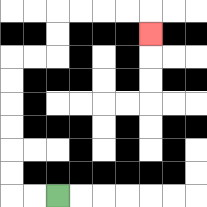{'start': '[2, 8]', 'end': '[6, 1]', 'path_directions': 'L,L,U,U,U,U,U,U,R,R,U,U,R,R,R,R,D', 'path_coordinates': '[[2, 8], [1, 8], [0, 8], [0, 7], [0, 6], [0, 5], [0, 4], [0, 3], [0, 2], [1, 2], [2, 2], [2, 1], [2, 0], [3, 0], [4, 0], [5, 0], [6, 0], [6, 1]]'}